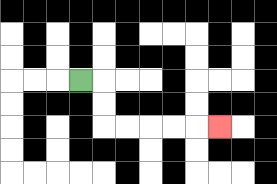{'start': '[3, 3]', 'end': '[9, 5]', 'path_directions': 'R,D,D,R,R,R,R,R', 'path_coordinates': '[[3, 3], [4, 3], [4, 4], [4, 5], [5, 5], [6, 5], [7, 5], [8, 5], [9, 5]]'}